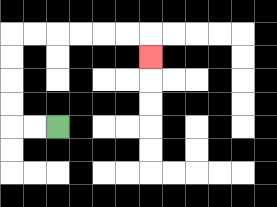{'start': '[2, 5]', 'end': '[6, 2]', 'path_directions': 'L,L,U,U,U,U,R,R,R,R,R,R,D', 'path_coordinates': '[[2, 5], [1, 5], [0, 5], [0, 4], [0, 3], [0, 2], [0, 1], [1, 1], [2, 1], [3, 1], [4, 1], [5, 1], [6, 1], [6, 2]]'}